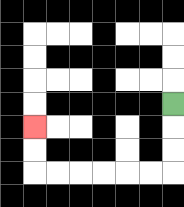{'start': '[7, 4]', 'end': '[1, 5]', 'path_directions': 'D,D,D,L,L,L,L,L,L,U,U', 'path_coordinates': '[[7, 4], [7, 5], [7, 6], [7, 7], [6, 7], [5, 7], [4, 7], [3, 7], [2, 7], [1, 7], [1, 6], [1, 5]]'}